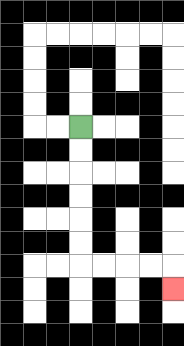{'start': '[3, 5]', 'end': '[7, 12]', 'path_directions': 'D,D,D,D,D,D,R,R,R,R,D', 'path_coordinates': '[[3, 5], [3, 6], [3, 7], [3, 8], [3, 9], [3, 10], [3, 11], [4, 11], [5, 11], [6, 11], [7, 11], [7, 12]]'}